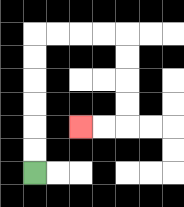{'start': '[1, 7]', 'end': '[3, 5]', 'path_directions': 'U,U,U,U,U,U,R,R,R,R,D,D,D,D,L,L', 'path_coordinates': '[[1, 7], [1, 6], [1, 5], [1, 4], [1, 3], [1, 2], [1, 1], [2, 1], [3, 1], [4, 1], [5, 1], [5, 2], [5, 3], [5, 4], [5, 5], [4, 5], [3, 5]]'}